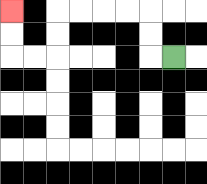{'start': '[7, 2]', 'end': '[0, 0]', 'path_directions': 'L,U,U,L,L,L,L,D,D,L,L,U,U', 'path_coordinates': '[[7, 2], [6, 2], [6, 1], [6, 0], [5, 0], [4, 0], [3, 0], [2, 0], [2, 1], [2, 2], [1, 2], [0, 2], [0, 1], [0, 0]]'}